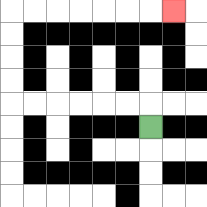{'start': '[6, 5]', 'end': '[7, 0]', 'path_directions': 'U,L,L,L,L,L,L,U,U,U,U,R,R,R,R,R,R,R', 'path_coordinates': '[[6, 5], [6, 4], [5, 4], [4, 4], [3, 4], [2, 4], [1, 4], [0, 4], [0, 3], [0, 2], [0, 1], [0, 0], [1, 0], [2, 0], [3, 0], [4, 0], [5, 0], [6, 0], [7, 0]]'}